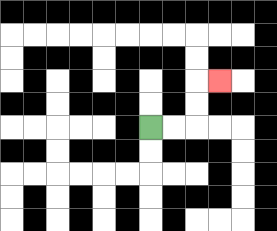{'start': '[6, 5]', 'end': '[9, 3]', 'path_directions': 'R,R,U,U,R', 'path_coordinates': '[[6, 5], [7, 5], [8, 5], [8, 4], [8, 3], [9, 3]]'}